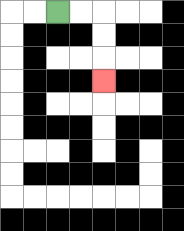{'start': '[2, 0]', 'end': '[4, 3]', 'path_directions': 'R,R,D,D,D', 'path_coordinates': '[[2, 0], [3, 0], [4, 0], [4, 1], [4, 2], [4, 3]]'}